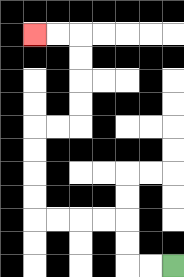{'start': '[7, 11]', 'end': '[1, 1]', 'path_directions': 'L,L,U,U,L,L,L,L,U,U,U,U,R,R,U,U,U,U,L,L', 'path_coordinates': '[[7, 11], [6, 11], [5, 11], [5, 10], [5, 9], [4, 9], [3, 9], [2, 9], [1, 9], [1, 8], [1, 7], [1, 6], [1, 5], [2, 5], [3, 5], [3, 4], [3, 3], [3, 2], [3, 1], [2, 1], [1, 1]]'}